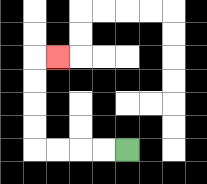{'start': '[5, 6]', 'end': '[2, 2]', 'path_directions': 'L,L,L,L,U,U,U,U,R', 'path_coordinates': '[[5, 6], [4, 6], [3, 6], [2, 6], [1, 6], [1, 5], [1, 4], [1, 3], [1, 2], [2, 2]]'}